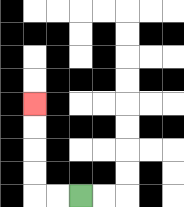{'start': '[3, 8]', 'end': '[1, 4]', 'path_directions': 'L,L,U,U,U,U', 'path_coordinates': '[[3, 8], [2, 8], [1, 8], [1, 7], [1, 6], [1, 5], [1, 4]]'}